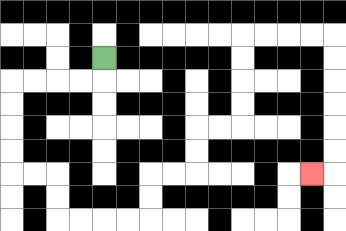{'start': '[4, 2]', 'end': '[13, 7]', 'path_directions': 'D,L,L,L,L,D,D,D,D,R,R,D,D,R,R,R,R,U,U,R,R,U,U,R,R,U,U,U,U,R,R,R,R,D,D,D,D,D,D,L', 'path_coordinates': '[[4, 2], [4, 3], [3, 3], [2, 3], [1, 3], [0, 3], [0, 4], [0, 5], [0, 6], [0, 7], [1, 7], [2, 7], [2, 8], [2, 9], [3, 9], [4, 9], [5, 9], [6, 9], [6, 8], [6, 7], [7, 7], [8, 7], [8, 6], [8, 5], [9, 5], [10, 5], [10, 4], [10, 3], [10, 2], [10, 1], [11, 1], [12, 1], [13, 1], [14, 1], [14, 2], [14, 3], [14, 4], [14, 5], [14, 6], [14, 7], [13, 7]]'}